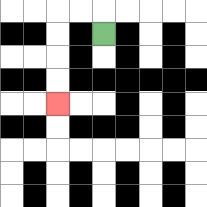{'start': '[4, 1]', 'end': '[2, 4]', 'path_directions': 'U,L,L,D,D,D,D', 'path_coordinates': '[[4, 1], [4, 0], [3, 0], [2, 0], [2, 1], [2, 2], [2, 3], [2, 4]]'}